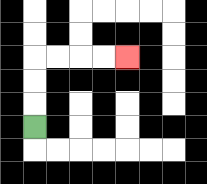{'start': '[1, 5]', 'end': '[5, 2]', 'path_directions': 'U,U,U,R,R,R,R', 'path_coordinates': '[[1, 5], [1, 4], [1, 3], [1, 2], [2, 2], [3, 2], [4, 2], [5, 2]]'}